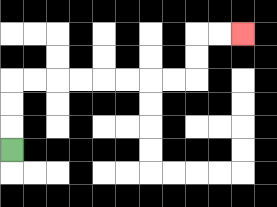{'start': '[0, 6]', 'end': '[10, 1]', 'path_directions': 'U,U,U,R,R,R,R,R,R,R,R,U,U,R,R', 'path_coordinates': '[[0, 6], [0, 5], [0, 4], [0, 3], [1, 3], [2, 3], [3, 3], [4, 3], [5, 3], [6, 3], [7, 3], [8, 3], [8, 2], [8, 1], [9, 1], [10, 1]]'}